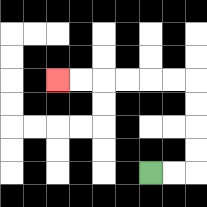{'start': '[6, 7]', 'end': '[2, 3]', 'path_directions': 'R,R,U,U,U,U,L,L,L,L,L,L', 'path_coordinates': '[[6, 7], [7, 7], [8, 7], [8, 6], [8, 5], [8, 4], [8, 3], [7, 3], [6, 3], [5, 3], [4, 3], [3, 3], [2, 3]]'}